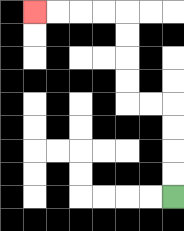{'start': '[7, 8]', 'end': '[1, 0]', 'path_directions': 'U,U,U,U,L,L,U,U,U,U,L,L,L,L', 'path_coordinates': '[[7, 8], [7, 7], [7, 6], [7, 5], [7, 4], [6, 4], [5, 4], [5, 3], [5, 2], [5, 1], [5, 0], [4, 0], [3, 0], [2, 0], [1, 0]]'}